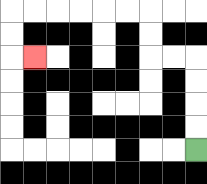{'start': '[8, 6]', 'end': '[1, 2]', 'path_directions': 'U,U,U,U,L,L,U,U,L,L,L,L,L,L,D,D,R', 'path_coordinates': '[[8, 6], [8, 5], [8, 4], [8, 3], [8, 2], [7, 2], [6, 2], [6, 1], [6, 0], [5, 0], [4, 0], [3, 0], [2, 0], [1, 0], [0, 0], [0, 1], [0, 2], [1, 2]]'}